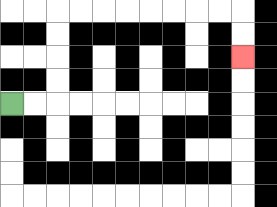{'start': '[0, 4]', 'end': '[10, 2]', 'path_directions': 'R,R,U,U,U,U,R,R,R,R,R,R,R,R,D,D', 'path_coordinates': '[[0, 4], [1, 4], [2, 4], [2, 3], [2, 2], [2, 1], [2, 0], [3, 0], [4, 0], [5, 0], [6, 0], [7, 0], [8, 0], [9, 0], [10, 0], [10, 1], [10, 2]]'}